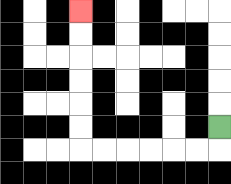{'start': '[9, 5]', 'end': '[3, 0]', 'path_directions': 'D,L,L,L,L,L,L,U,U,U,U,U,U', 'path_coordinates': '[[9, 5], [9, 6], [8, 6], [7, 6], [6, 6], [5, 6], [4, 6], [3, 6], [3, 5], [3, 4], [3, 3], [3, 2], [3, 1], [3, 0]]'}